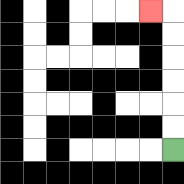{'start': '[7, 6]', 'end': '[6, 0]', 'path_directions': 'U,U,U,U,U,U,L', 'path_coordinates': '[[7, 6], [7, 5], [7, 4], [7, 3], [7, 2], [7, 1], [7, 0], [6, 0]]'}